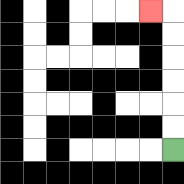{'start': '[7, 6]', 'end': '[6, 0]', 'path_directions': 'U,U,U,U,U,U,L', 'path_coordinates': '[[7, 6], [7, 5], [7, 4], [7, 3], [7, 2], [7, 1], [7, 0], [6, 0]]'}